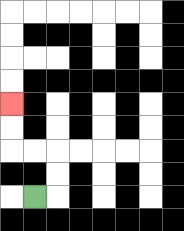{'start': '[1, 8]', 'end': '[0, 4]', 'path_directions': 'R,U,U,L,L,U,U', 'path_coordinates': '[[1, 8], [2, 8], [2, 7], [2, 6], [1, 6], [0, 6], [0, 5], [0, 4]]'}